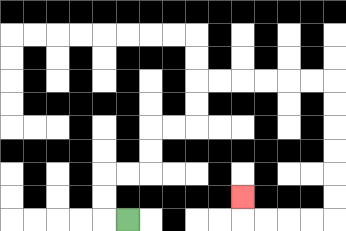{'start': '[5, 9]', 'end': '[10, 8]', 'path_directions': 'L,U,U,R,R,U,U,R,R,U,U,R,R,R,R,R,R,D,D,D,D,D,D,L,L,L,L,U', 'path_coordinates': '[[5, 9], [4, 9], [4, 8], [4, 7], [5, 7], [6, 7], [6, 6], [6, 5], [7, 5], [8, 5], [8, 4], [8, 3], [9, 3], [10, 3], [11, 3], [12, 3], [13, 3], [14, 3], [14, 4], [14, 5], [14, 6], [14, 7], [14, 8], [14, 9], [13, 9], [12, 9], [11, 9], [10, 9], [10, 8]]'}